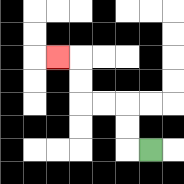{'start': '[6, 6]', 'end': '[2, 2]', 'path_directions': 'L,U,U,L,L,U,U,L', 'path_coordinates': '[[6, 6], [5, 6], [5, 5], [5, 4], [4, 4], [3, 4], [3, 3], [3, 2], [2, 2]]'}